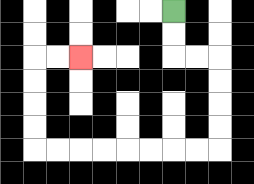{'start': '[7, 0]', 'end': '[3, 2]', 'path_directions': 'D,D,R,R,D,D,D,D,L,L,L,L,L,L,L,L,U,U,U,U,R,R', 'path_coordinates': '[[7, 0], [7, 1], [7, 2], [8, 2], [9, 2], [9, 3], [9, 4], [9, 5], [9, 6], [8, 6], [7, 6], [6, 6], [5, 6], [4, 6], [3, 6], [2, 6], [1, 6], [1, 5], [1, 4], [1, 3], [1, 2], [2, 2], [3, 2]]'}